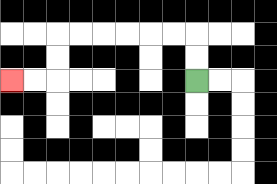{'start': '[8, 3]', 'end': '[0, 3]', 'path_directions': 'U,U,L,L,L,L,L,L,D,D,L,L', 'path_coordinates': '[[8, 3], [8, 2], [8, 1], [7, 1], [6, 1], [5, 1], [4, 1], [3, 1], [2, 1], [2, 2], [2, 3], [1, 3], [0, 3]]'}